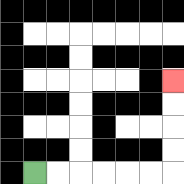{'start': '[1, 7]', 'end': '[7, 3]', 'path_directions': 'R,R,R,R,R,R,U,U,U,U', 'path_coordinates': '[[1, 7], [2, 7], [3, 7], [4, 7], [5, 7], [6, 7], [7, 7], [7, 6], [7, 5], [7, 4], [7, 3]]'}